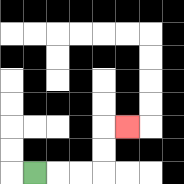{'start': '[1, 7]', 'end': '[5, 5]', 'path_directions': 'R,R,R,U,U,R', 'path_coordinates': '[[1, 7], [2, 7], [3, 7], [4, 7], [4, 6], [4, 5], [5, 5]]'}